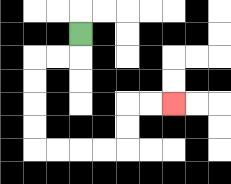{'start': '[3, 1]', 'end': '[7, 4]', 'path_directions': 'D,L,L,D,D,D,D,R,R,R,R,U,U,R,R', 'path_coordinates': '[[3, 1], [3, 2], [2, 2], [1, 2], [1, 3], [1, 4], [1, 5], [1, 6], [2, 6], [3, 6], [4, 6], [5, 6], [5, 5], [5, 4], [6, 4], [7, 4]]'}